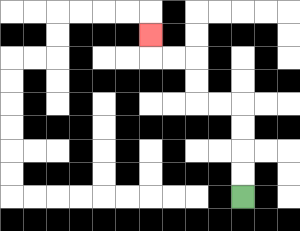{'start': '[10, 8]', 'end': '[6, 1]', 'path_directions': 'U,U,U,U,L,L,U,U,L,L,U', 'path_coordinates': '[[10, 8], [10, 7], [10, 6], [10, 5], [10, 4], [9, 4], [8, 4], [8, 3], [8, 2], [7, 2], [6, 2], [6, 1]]'}